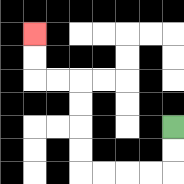{'start': '[7, 5]', 'end': '[1, 1]', 'path_directions': 'D,D,L,L,L,L,U,U,U,U,L,L,U,U', 'path_coordinates': '[[7, 5], [7, 6], [7, 7], [6, 7], [5, 7], [4, 7], [3, 7], [3, 6], [3, 5], [3, 4], [3, 3], [2, 3], [1, 3], [1, 2], [1, 1]]'}